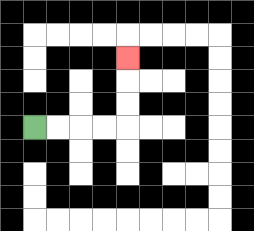{'start': '[1, 5]', 'end': '[5, 2]', 'path_directions': 'R,R,R,R,U,U,U', 'path_coordinates': '[[1, 5], [2, 5], [3, 5], [4, 5], [5, 5], [5, 4], [5, 3], [5, 2]]'}